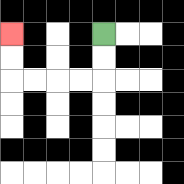{'start': '[4, 1]', 'end': '[0, 1]', 'path_directions': 'D,D,L,L,L,L,U,U', 'path_coordinates': '[[4, 1], [4, 2], [4, 3], [3, 3], [2, 3], [1, 3], [0, 3], [0, 2], [0, 1]]'}